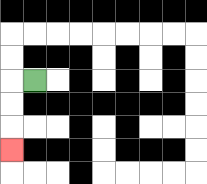{'start': '[1, 3]', 'end': '[0, 6]', 'path_directions': 'L,D,D,D', 'path_coordinates': '[[1, 3], [0, 3], [0, 4], [0, 5], [0, 6]]'}